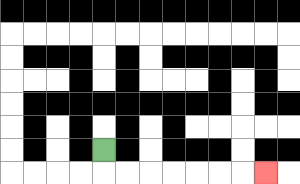{'start': '[4, 6]', 'end': '[11, 7]', 'path_directions': 'D,R,R,R,R,R,R,R', 'path_coordinates': '[[4, 6], [4, 7], [5, 7], [6, 7], [7, 7], [8, 7], [9, 7], [10, 7], [11, 7]]'}